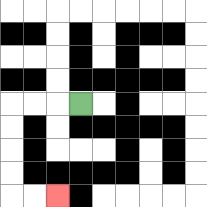{'start': '[3, 4]', 'end': '[2, 8]', 'path_directions': 'L,L,L,D,D,D,D,R,R', 'path_coordinates': '[[3, 4], [2, 4], [1, 4], [0, 4], [0, 5], [0, 6], [0, 7], [0, 8], [1, 8], [2, 8]]'}